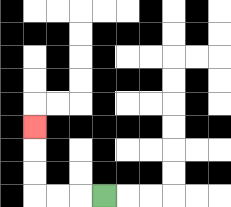{'start': '[4, 8]', 'end': '[1, 5]', 'path_directions': 'L,L,L,U,U,U', 'path_coordinates': '[[4, 8], [3, 8], [2, 8], [1, 8], [1, 7], [1, 6], [1, 5]]'}